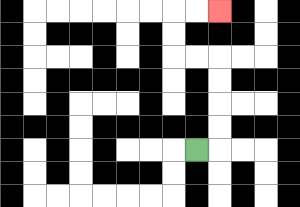{'start': '[8, 6]', 'end': '[9, 0]', 'path_directions': 'R,U,U,U,U,L,L,U,U,R,R', 'path_coordinates': '[[8, 6], [9, 6], [9, 5], [9, 4], [9, 3], [9, 2], [8, 2], [7, 2], [7, 1], [7, 0], [8, 0], [9, 0]]'}